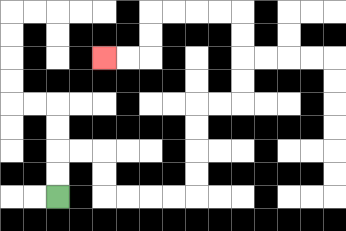{'start': '[2, 8]', 'end': '[4, 2]', 'path_directions': 'U,U,R,R,D,D,R,R,R,R,U,U,U,U,R,R,U,U,U,U,L,L,L,L,D,D,L,L', 'path_coordinates': '[[2, 8], [2, 7], [2, 6], [3, 6], [4, 6], [4, 7], [4, 8], [5, 8], [6, 8], [7, 8], [8, 8], [8, 7], [8, 6], [8, 5], [8, 4], [9, 4], [10, 4], [10, 3], [10, 2], [10, 1], [10, 0], [9, 0], [8, 0], [7, 0], [6, 0], [6, 1], [6, 2], [5, 2], [4, 2]]'}